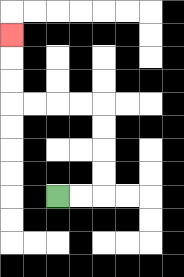{'start': '[2, 8]', 'end': '[0, 1]', 'path_directions': 'R,R,U,U,U,U,L,L,L,L,U,U,U', 'path_coordinates': '[[2, 8], [3, 8], [4, 8], [4, 7], [4, 6], [4, 5], [4, 4], [3, 4], [2, 4], [1, 4], [0, 4], [0, 3], [0, 2], [0, 1]]'}